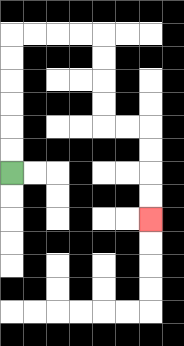{'start': '[0, 7]', 'end': '[6, 9]', 'path_directions': 'U,U,U,U,U,U,R,R,R,R,D,D,D,D,R,R,D,D,D,D', 'path_coordinates': '[[0, 7], [0, 6], [0, 5], [0, 4], [0, 3], [0, 2], [0, 1], [1, 1], [2, 1], [3, 1], [4, 1], [4, 2], [4, 3], [4, 4], [4, 5], [5, 5], [6, 5], [6, 6], [6, 7], [6, 8], [6, 9]]'}